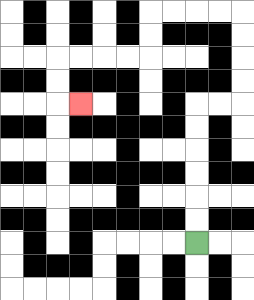{'start': '[8, 10]', 'end': '[3, 4]', 'path_directions': 'U,U,U,U,U,U,R,R,U,U,U,U,L,L,L,L,D,D,L,L,L,L,D,D,R', 'path_coordinates': '[[8, 10], [8, 9], [8, 8], [8, 7], [8, 6], [8, 5], [8, 4], [9, 4], [10, 4], [10, 3], [10, 2], [10, 1], [10, 0], [9, 0], [8, 0], [7, 0], [6, 0], [6, 1], [6, 2], [5, 2], [4, 2], [3, 2], [2, 2], [2, 3], [2, 4], [3, 4]]'}